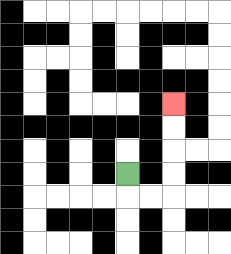{'start': '[5, 7]', 'end': '[7, 4]', 'path_directions': 'D,R,R,U,U,U,U', 'path_coordinates': '[[5, 7], [5, 8], [6, 8], [7, 8], [7, 7], [7, 6], [7, 5], [7, 4]]'}